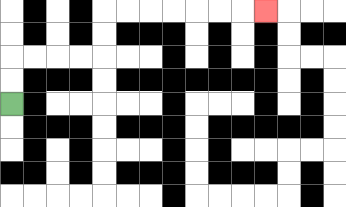{'start': '[0, 4]', 'end': '[11, 0]', 'path_directions': 'U,U,R,R,R,R,U,U,R,R,R,R,R,R,R', 'path_coordinates': '[[0, 4], [0, 3], [0, 2], [1, 2], [2, 2], [3, 2], [4, 2], [4, 1], [4, 0], [5, 0], [6, 0], [7, 0], [8, 0], [9, 0], [10, 0], [11, 0]]'}